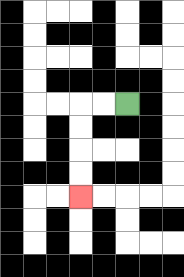{'start': '[5, 4]', 'end': '[3, 8]', 'path_directions': 'L,L,D,D,D,D', 'path_coordinates': '[[5, 4], [4, 4], [3, 4], [3, 5], [3, 6], [3, 7], [3, 8]]'}